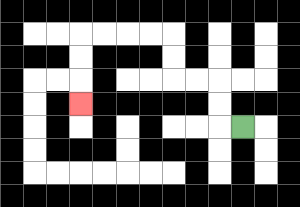{'start': '[10, 5]', 'end': '[3, 4]', 'path_directions': 'L,U,U,L,L,U,U,L,L,L,L,D,D,D', 'path_coordinates': '[[10, 5], [9, 5], [9, 4], [9, 3], [8, 3], [7, 3], [7, 2], [7, 1], [6, 1], [5, 1], [4, 1], [3, 1], [3, 2], [3, 3], [3, 4]]'}